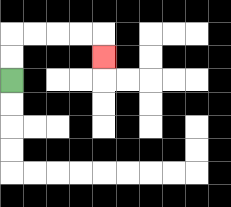{'start': '[0, 3]', 'end': '[4, 2]', 'path_directions': 'U,U,R,R,R,R,D', 'path_coordinates': '[[0, 3], [0, 2], [0, 1], [1, 1], [2, 1], [3, 1], [4, 1], [4, 2]]'}